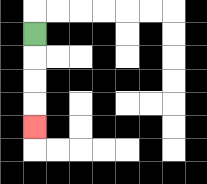{'start': '[1, 1]', 'end': '[1, 5]', 'path_directions': 'D,D,D,D', 'path_coordinates': '[[1, 1], [1, 2], [1, 3], [1, 4], [1, 5]]'}